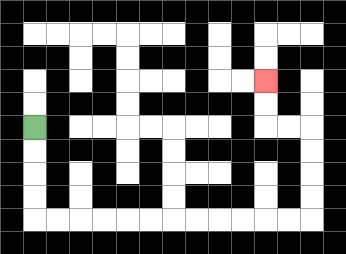{'start': '[1, 5]', 'end': '[11, 3]', 'path_directions': 'D,D,D,D,R,R,R,R,R,R,R,R,R,R,R,R,U,U,U,U,L,L,U,U', 'path_coordinates': '[[1, 5], [1, 6], [1, 7], [1, 8], [1, 9], [2, 9], [3, 9], [4, 9], [5, 9], [6, 9], [7, 9], [8, 9], [9, 9], [10, 9], [11, 9], [12, 9], [13, 9], [13, 8], [13, 7], [13, 6], [13, 5], [12, 5], [11, 5], [11, 4], [11, 3]]'}